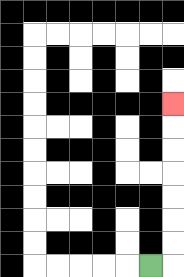{'start': '[6, 11]', 'end': '[7, 4]', 'path_directions': 'R,U,U,U,U,U,U,U', 'path_coordinates': '[[6, 11], [7, 11], [7, 10], [7, 9], [7, 8], [7, 7], [7, 6], [7, 5], [7, 4]]'}